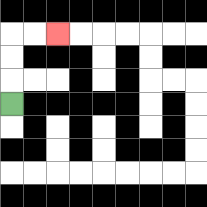{'start': '[0, 4]', 'end': '[2, 1]', 'path_directions': 'U,U,U,R,R', 'path_coordinates': '[[0, 4], [0, 3], [0, 2], [0, 1], [1, 1], [2, 1]]'}